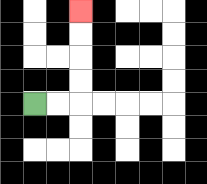{'start': '[1, 4]', 'end': '[3, 0]', 'path_directions': 'R,R,U,U,U,U', 'path_coordinates': '[[1, 4], [2, 4], [3, 4], [3, 3], [3, 2], [3, 1], [3, 0]]'}